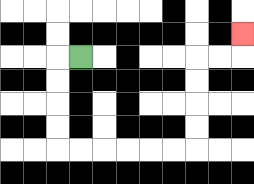{'start': '[3, 2]', 'end': '[10, 1]', 'path_directions': 'L,D,D,D,D,R,R,R,R,R,R,U,U,U,U,R,R,U', 'path_coordinates': '[[3, 2], [2, 2], [2, 3], [2, 4], [2, 5], [2, 6], [3, 6], [4, 6], [5, 6], [6, 6], [7, 6], [8, 6], [8, 5], [8, 4], [8, 3], [8, 2], [9, 2], [10, 2], [10, 1]]'}